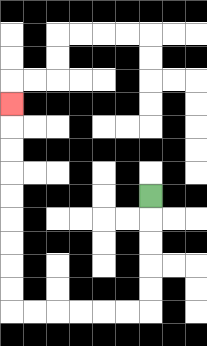{'start': '[6, 8]', 'end': '[0, 4]', 'path_directions': 'D,D,D,D,D,L,L,L,L,L,L,U,U,U,U,U,U,U,U,U', 'path_coordinates': '[[6, 8], [6, 9], [6, 10], [6, 11], [6, 12], [6, 13], [5, 13], [4, 13], [3, 13], [2, 13], [1, 13], [0, 13], [0, 12], [0, 11], [0, 10], [0, 9], [0, 8], [0, 7], [0, 6], [0, 5], [0, 4]]'}